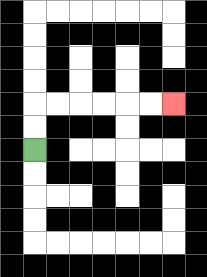{'start': '[1, 6]', 'end': '[7, 4]', 'path_directions': 'U,U,R,R,R,R,R,R', 'path_coordinates': '[[1, 6], [1, 5], [1, 4], [2, 4], [3, 4], [4, 4], [5, 4], [6, 4], [7, 4]]'}